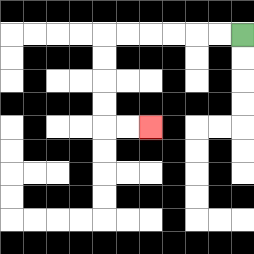{'start': '[10, 1]', 'end': '[6, 5]', 'path_directions': 'L,L,L,L,L,L,D,D,D,D,R,R', 'path_coordinates': '[[10, 1], [9, 1], [8, 1], [7, 1], [6, 1], [5, 1], [4, 1], [4, 2], [4, 3], [4, 4], [4, 5], [5, 5], [6, 5]]'}